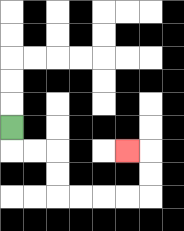{'start': '[0, 5]', 'end': '[5, 6]', 'path_directions': 'D,R,R,D,D,R,R,R,R,U,U,L', 'path_coordinates': '[[0, 5], [0, 6], [1, 6], [2, 6], [2, 7], [2, 8], [3, 8], [4, 8], [5, 8], [6, 8], [6, 7], [6, 6], [5, 6]]'}